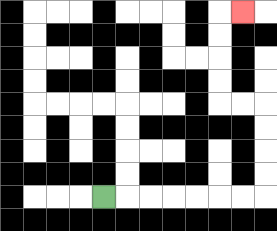{'start': '[4, 8]', 'end': '[10, 0]', 'path_directions': 'R,R,R,R,R,R,R,U,U,U,U,L,L,U,U,U,U,R', 'path_coordinates': '[[4, 8], [5, 8], [6, 8], [7, 8], [8, 8], [9, 8], [10, 8], [11, 8], [11, 7], [11, 6], [11, 5], [11, 4], [10, 4], [9, 4], [9, 3], [9, 2], [9, 1], [9, 0], [10, 0]]'}